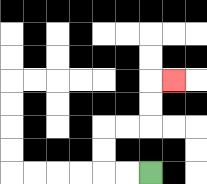{'start': '[6, 7]', 'end': '[7, 3]', 'path_directions': 'L,L,U,U,R,R,U,U,R', 'path_coordinates': '[[6, 7], [5, 7], [4, 7], [4, 6], [4, 5], [5, 5], [6, 5], [6, 4], [6, 3], [7, 3]]'}